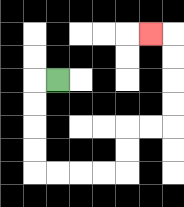{'start': '[2, 3]', 'end': '[6, 1]', 'path_directions': 'L,D,D,D,D,R,R,R,R,U,U,R,R,U,U,U,U,L', 'path_coordinates': '[[2, 3], [1, 3], [1, 4], [1, 5], [1, 6], [1, 7], [2, 7], [3, 7], [4, 7], [5, 7], [5, 6], [5, 5], [6, 5], [7, 5], [7, 4], [7, 3], [7, 2], [7, 1], [6, 1]]'}